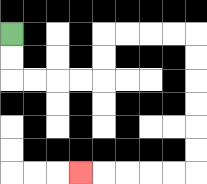{'start': '[0, 1]', 'end': '[3, 7]', 'path_directions': 'D,D,R,R,R,R,U,U,R,R,R,R,D,D,D,D,D,D,L,L,L,L,L', 'path_coordinates': '[[0, 1], [0, 2], [0, 3], [1, 3], [2, 3], [3, 3], [4, 3], [4, 2], [4, 1], [5, 1], [6, 1], [7, 1], [8, 1], [8, 2], [8, 3], [8, 4], [8, 5], [8, 6], [8, 7], [7, 7], [6, 7], [5, 7], [4, 7], [3, 7]]'}